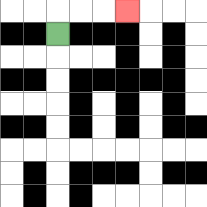{'start': '[2, 1]', 'end': '[5, 0]', 'path_directions': 'U,R,R,R', 'path_coordinates': '[[2, 1], [2, 0], [3, 0], [4, 0], [5, 0]]'}